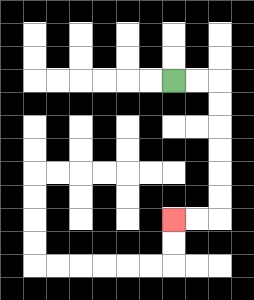{'start': '[7, 3]', 'end': '[7, 9]', 'path_directions': 'R,R,D,D,D,D,D,D,L,L', 'path_coordinates': '[[7, 3], [8, 3], [9, 3], [9, 4], [9, 5], [9, 6], [9, 7], [9, 8], [9, 9], [8, 9], [7, 9]]'}